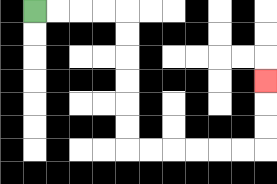{'start': '[1, 0]', 'end': '[11, 3]', 'path_directions': 'R,R,R,R,D,D,D,D,D,D,R,R,R,R,R,R,U,U,U', 'path_coordinates': '[[1, 0], [2, 0], [3, 0], [4, 0], [5, 0], [5, 1], [5, 2], [5, 3], [5, 4], [5, 5], [5, 6], [6, 6], [7, 6], [8, 6], [9, 6], [10, 6], [11, 6], [11, 5], [11, 4], [11, 3]]'}